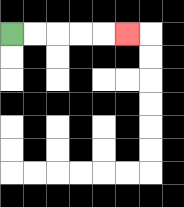{'start': '[0, 1]', 'end': '[5, 1]', 'path_directions': 'R,R,R,R,R', 'path_coordinates': '[[0, 1], [1, 1], [2, 1], [3, 1], [4, 1], [5, 1]]'}